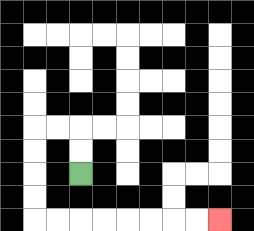{'start': '[3, 7]', 'end': '[9, 9]', 'path_directions': 'U,U,L,L,D,D,D,D,R,R,R,R,R,R,R,R', 'path_coordinates': '[[3, 7], [3, 6], [3, 5], [2, 5], [1, 5], [1, 6], [1, 7], [1, 8], [1, 9], [2, 9], [3, 9], [4, 9], [5, 9], [6, 9], [7, 9], [8, 9], [9, 9]]'}